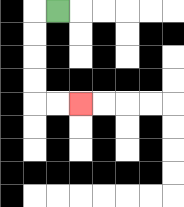{'start': '[2, 0]', 'end': '[3, 4]', 'path_directions': 'L,D,D,D,D,R,R', 'path_coordinates': '[[2, 0], [1, 0], [1, 1], [1, 2], [1, 3], [1, 4], [2, 4], [3, 4]]'}